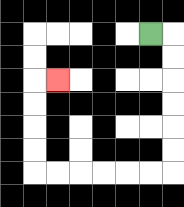{'start': '[6, 1]', 'end': '[2, 3]', 'path_directions': 'R,D,D,D,D,D,D,L,L,L,L,L,L,U,U,U,U,R', 'path_coordinates': '[[6, 1], [7, 1], [7, 2], [7, 3], [7, 4], [7, 5], [7, 6], [7, 7], [6, 7], [5, 7], [4, 7], [3, 7], [2, 7], [1, 7], [1, 6], [1, 5], [1, 4], [1, 3], [2, 3]]'}